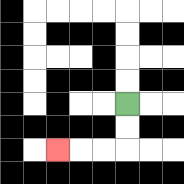{'start': '[5, 4]', 'end': '[2, 6]', 'path_directions': 'D,D,L,L,L', 'path_coordinates': '[[5, 4], [5, 5], [5, 6], [4, 6], [3, 6], [2, 6]]'}